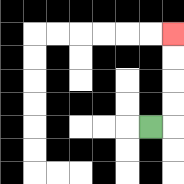{'start': '[6, 5]', 'end': '[7, 1]', 'path_directions': 'R,U,U,U,U', 'path_coordinates': '[[6, 5], [7, 5], [7, 4], [7, 3], [7, 2], [7, 1]]'}